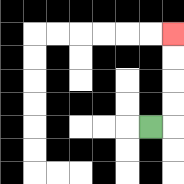{'start': '[6, 5]', 'end': '[7, 1]', 'path_directions': 'R,U,U,U,U', 'path_coordinates': '[[6, 5], [7, 5], [7, 4], [7, 3], [7, 2], [7, 1]]'}